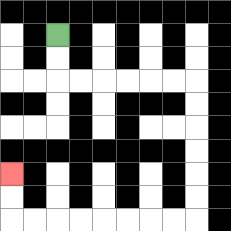{'start': '[2, 1]', 'end': '[0, 7]', 'path_directions': 'D,D,R,R,R,R,R,R,D,D,D,D,D,D,L,L,L,L,L,L,L,L,U,U', 'path_coordinates': '[[2, 1], [2, 2], [2, 3], [3, 3], [4, 3], [5, 3], [6, 3], [7, 3], [8, 3], [8, 4], [8, 5], [8, 6], [8, 7], [8, 8], [8, 9], [7, 9], [6, 9], [5, 9], [4, 9], [3, 9], [2, 9], [1, 9], [0, 9], [0, 8], [0, 7]]'}